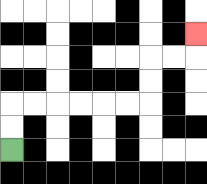{'start': '[0, 6]', 'end': '[8, 1]', 'path_directions': 'U,U,R,R,R,R,R,R,U,U,R,R,U', 'path_coordinates': '[[0, 6], [0, 5], [0, 4], [1, 4], [2, 4], [3, 4], [4, 4], [5, 4], [6, 4], [6, 3], [6, 2], [7, 2], [8, 2], [8, 1]]'}